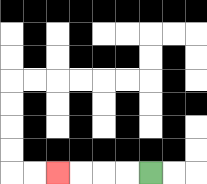{'start': '[6, 7]', 'end': '[2, 7]', 'path_directions': 'L,L,L,L', 'path_coordinates': '[[6, 7], [5, 7], [4, 7], [3, 7], [2, 7]]'}